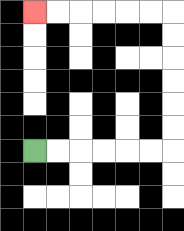{'start': '[1, 6]', 'end': '[1, 0]', 'path_directions': 'R,R,R,R,R,R,U,U,U,U,U,U,L,L,L,L,L,L', 'path_coordinates': '[[1, 6], [2, 6], [3, 6], [4, 6], [5, 6], [6, 6], [7, 6], [7, 5], [7, 4], [7, 3], [7, 2], [7, 1], [7, 0], [6, 0], [5, 0], [4, 0], [3, 0], [2, 0], [1, 0]]'}